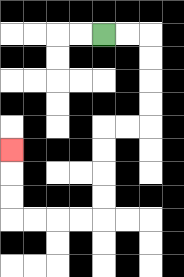{'start': '[4, 1]', 'end': '[0, 6]', 'path_directions': 'R,R,D,D,D,D,L,L,D,D,D,D,L,L,L,L,U,U,U', 'path_coordinates': '[[4, 1], [5, 1], [6, 1], [6, 2], [6, 3], [6, 4], [6, 5], [5, 5], [4, 5], [4, 6], [4, 7], [4, 8], [4, 9], [3, 9], [2, 9], [1, 9], [0, 9], [0, 8], [0, 7], [0, 6]]'}